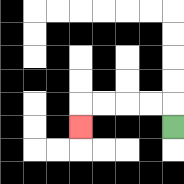{'start': '[7, 5]', 'end': '[3, 5]', 'path_directions': 'U,L,L,L,L,D', 'path_coordinates': '[[7, 5], [7, 4], [6, 4], [5, 4], [4, 4], [3, 4], [3, 5]]'}